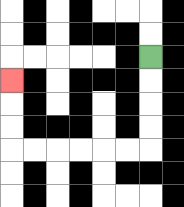{'start': '[6, 2]', 'end': '[0, 3]', 'path_directions': 'D,D,D,D,L,L,L,L,L,L,U,U,U', 'path_coordinates': '[[6, 2], [6, 3], [6, 4], [6, 5], [6, 6], [5, 6], [4, 6], [3, 6], [2, 6], [1, 6], [0, 6], [0, 5], [0, 4], [0, 3]]'}